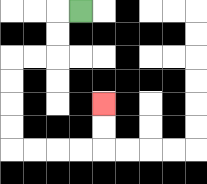{'start': '[3, 0]', 'end': '[4, 4]', 'path_directions': 'L,D,D,L,L,D,D,D,D,R,R,R,R,U,U', 'path_coordinates': '[[3, 0], [2, 0], [2, 1], [2, 2], [1, 2], [0, 2], [0, 3], [0, 4], [0, 5], [0, 6], [1, 6], [2, 6], [3, 6], [4, 6], [4, 5], [4, 4]]'}